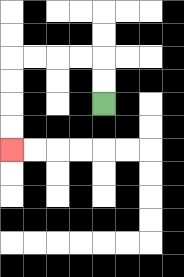{'start': '[4, 4]', 'end': '[0, 6]', 'path_directions': 'U,U,L,L,L,L,D,D,D,D', 'path_coordinates': '[[4, 4], [4, 3], [4, 2], [3, 2], [2, 2], [1, 2], [0, 2], [0, 3], [0, 4], [0, 5], [0, 6]]'}